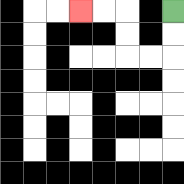{'start': '[7, 0]', 'end': '[3, 0]', 'path_directions': 'D,D,L,L,U,U,L,L', 'path_coordinates': '[[7, 0], [7, 1], [7, 2], [6, 2], [5, 2], [5, 1], [5, 0], [4, 0], [3, 0]]'}